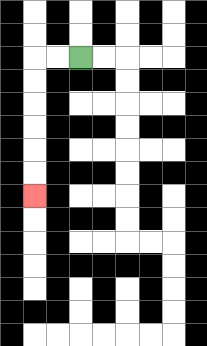{'start': '[3, 2]', 'end': '[1, 8]', 'path_directions': 'L,L,D,D,D,D,D,D', 'path_coordinates': '[[3, 2], [2, 2], [1, 2], [1, 3], [1, 4], [1, 5], [1, 6], [1, 7], [1, 8]]'}